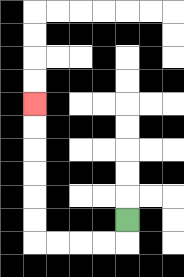{'start': '[5, 9]', 'end': '[1, 4]', 'path_directions': 'D,L,L,L,L,U,U,U,U,U,U', 'path_coordinates': '[[5, 9], [5, 10], [4, 10], [3, 10], [2, 10], [1, 10], [1, 9], [1, 8], [1, 7], [1, 6], [1, 5], [1, 4]]'}